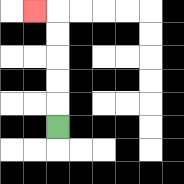{'start': '[2, 5]', 'end': '[1, 0]', 'path_directions': 'U,U,U,U,U,L', 'path_coordinates': '[[2, 5], [2, 4], [2, 3], [2, 2], [2, 1], [2, 0], [1, 0]]'}